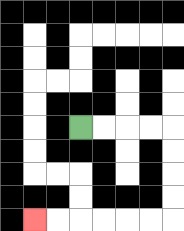{'start': '[3, 5]', 'end': '[1, 9]', 'path_directions': 'R,R,R,R,D,D,D,D,L,L,L,L,L,L', 'path_coordinates': '[[3, 5], [4, 5], [5, 5], [6, 5], [7, 5], [7, 6], [7, 7], [7, 8], [7, 9], [6, 9], [5, 9], [4, 9], [3, 9], [2, 9], [1, 9]]'}